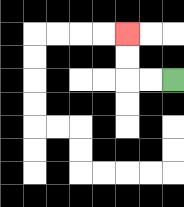{'start': '[7, 3]', 'end': '[5, 1]', 'path_directions': 'L,L,U,U', 'path_coordinates': '[[7, 3], [6, 3], [5, 3], [5, 2], [5, 1]]'}